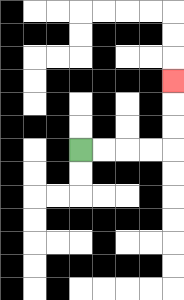{'start': '[3, 6]', 'end': '[7, 3]', 'path_directions': 'R,R,R,R,U,U,U', 'path_coordinates': '[[3, 6], [4, 6], [5, 6], [6, 6], [7, 6], [7, 5], [7, 4], [7, 3]]'}